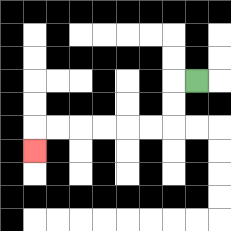{'start': '[8, 3]', 'end': '[1, 6]', 'path_directions': 'L,D,D,L,L,L,L,L,L,D', 'path_coordinates': '[[8, 3], [7, 3], [7, 4], [7, 5], [6, 5], [5, 5], [4, 5], [3, 5], [2, 5], [1, 5], [1, 6]]'}